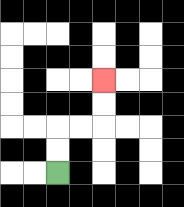{'start': '[2, 7]', 'end': '[4, 3]', 'path_directions': 'U,U,R,R,U,U', 'path_coordinates': '[[2, 7], [2, 6], [2, 5], [3, 5], [4, 5], [4, 4], [4, 3]]'}